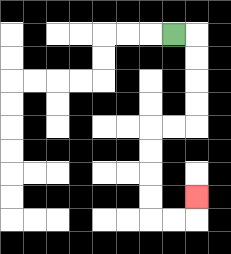{'start': '[7, 1]', 'end': '[8, 8]', 'path_directions': 'R,D,D,D,D,L,L,D,D,D,D,R,R,U', 'path_coordinates': '[[7, 1], [8, 1], [8, 2], [8, 3], [8, 4], [8, 5], [7, 5], [6, 5], [6, 6], [6, 7], [6, 8], [6, 9], [7, 9], [8, 9], [8, 8]]'}